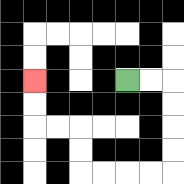{'start': '[5, 3]', 'end': '[1, 3]', 'path_directions': 'R,R,D,D,D,D,L,L,L,L,U,U,L,L,U,U', 'path_coordinates': '[[5, 3], [6, 3], [7, 3], [7, 4], [7, 5], [7, 6], [7, 7], [6, 7], [5, 7], [4, 7], [3, 7], [3, 6], [3, 5], [2, 5], [1, 5], [1, 4], [1, 3]]'}